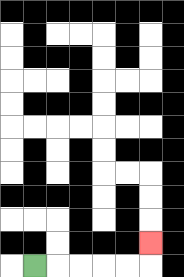{'start': '[1, 11]', 'end': '[6, 10]', 'path_directions': 'R,R,R,R,R,U', 'path_coordinates': '[[1, 11], [2, 11], [3, 11], [4, 11], [5, 11], [6, 11], [6, 10]]'}